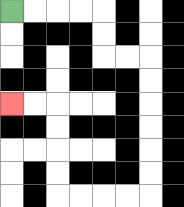{'start': '[0, 0]', 'end': '[0, 4]', 'path_directions': 'R,R,R,R,D,D,R,R,D,D,D,D,D,D,L,L,L,L,U,U,U,U,L,L', 'path_coordinates': '[[0, 0], [1, 0], [2, 0], [3, 0], [4, 0], [4, 1], [4, 2], [5, 2], [6, 2], [6, 3], [6, 4], [6, 5], [6, 6], [6, 7], [6, 8], [5, 8], [4, 8], [3, 8], [2, 8], [2, 7], [2, 6], [2, 5], [2, 4], [1, 4], [0, 4]]'}